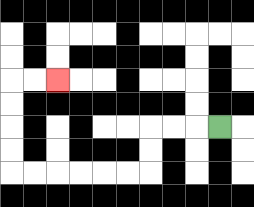{'start': '[9, 5]', 'end': '[2, 3]', 'path_directions': 'L,L,L,D,D,L,L,L,L,L,L,U,U,U,U,R,R', 'path_coordinates': '[[9, 5], [8, 5], [7, 5], [6, 5], [6, 6], [6, 7], [5, 7], [4, 7], [3, 7], [2, 7], [1, 7], [0, 7], [0, 6], [0, 5], [0, 4], [0, 3], [1, 3], [2, 3]]'}